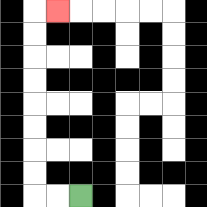{'start': '[3, 8]', 'end': '[2, 0]', 'path_directions': 'L,L,U,U,U,U,U,U,U,U,R', 'path_coordinates': '[[3, 8], [2, 8], [1, 8], [1, 7], [1, 6], [1, 5], [1, 4], [1, 3], [1, 2], [1, 1], [1, 0], [2, 0]]'}